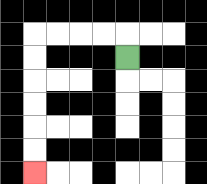{'start': '[5, 2]', 'end': '[1, 7]', 'path_directions': 'U,L,L,L,L,D,D,D,D,D,D', 'path_coordinates': '[[5, 2], [5, 1], [4, 1], [3, 1], [2, 1], [1, 1], [1, 2], [1, 3], [1, 4], [1, 5], [1, 6], [1, 7]]'}